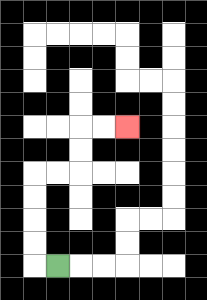{'start': '[2, 11]', 'end': '[5, 5]', 'path_directions': 'L,U,U,U,U,R,R,U,U,R,R', 'path_coordinates': '[[2, 11], [1, 11], [1, 10], [1, 9], [1, 8], [1, 7], [2, 7], [3, 7], [3, 6], [3, 5], [4, 5], [5, 5]]'}